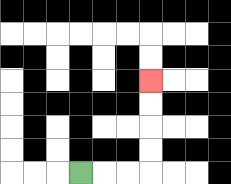{'start': '[3, 7]', 'end': '[6, 3]', 'path_directions': 'R,R,R,U,U,U,U', 'path_coordinates': '[[3, 7], [4, 7], [5, 7], [6, 7], [6, 6], [6, 5], [6, 4], [6, 3]]'}